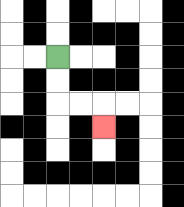{'start': '[2, 2]', 'end': '[4, 5]', 'path_directions': 'D,D,R,R,D', 'path_coordinates': '[[2, 2], [2, 3], [2, 4], [3, 4], [4, 4], [4, 5]]'}